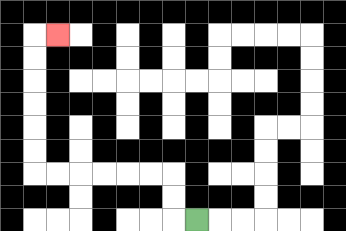{'start': '[8, 9]', 'end': '[2, 1]', 'path_directions': 'L,U,U,L,L,L,L,L,L,U,U,U,U,U,U,R', 'path_coordinates': '[[8, 9], [7, 9], [7, 8], [7, 7], [6, 7], [5, 7], [4, 7], [3, 7], [2, 7], [1, 7], [1, 6], [1, 5], [1, 4], [1, 3], [1, 2], [1, 1], [2, 1]]'}